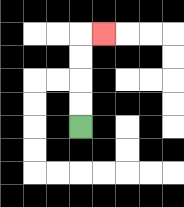{'start': '[3, 5]', 'end': '[4, 1]', 'path_directions': 'U,U,U,U,R', 'path_coordinates': '[[3, 5], [3, 4], [3, 3], [3, 2], [3, 1], [4, 1]]'}